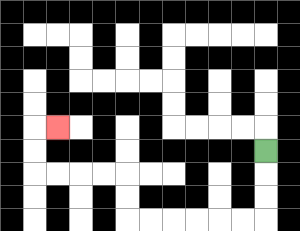{'start': '[11, 6]', 'end': '[2, 5]', 'path_directions': 'D,D,D,L,L,L,L,L,L,U,U,L,L,L,L,U,U,R', 'path_coordinates': '[[11, 6], [11, 7], [11, 8], [11, 9], [10, 9], [9, 9], [8, 9], [7, 9], [6, 9], [5, 9], [5, 8], [5, 7], [4, 7], [3, 7], [2, 7], [1, 7], [1, 6], [1, 5], [2, 5]]'}